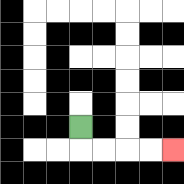{'start': '[3, 5]', 'end': '[7, 6]', 'path_directions': 'D,R,R,R,R', 'path_coordinates': '[[3, 5], [3, 6], [4, 6], [5, 6], [6, 6], [7, 6]]'}